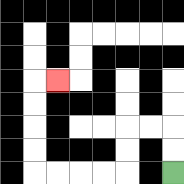{'start': '[7, 7]', 'end': '[2, 3]', 'path_directions': 'U,U,L,L,D,D,L,L,L,L,U,U,U,U,R', 'path_coordinates': '[[7, 7], [7, 6], [7, 5], [6, 5], [5, 5], [5, 6], [5, 7], [4, 7], [3, 7], [2, 7], [1, 7], [1, 6], [1, 5], [1, 4], [1, 3], [2, 3]]'}